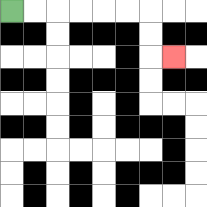{'start': '[0, 0]', 'end': '[7, 2]', 'path_directions': 'R,R,R,R,R,R,D,D,R', 'path_coordinates': '[[0, 0], [1, 0], [2, 0], [3, 0], [4, 0], [5, 0], [6, 0], [6, 1], [6, 2], [7, 2]]'}